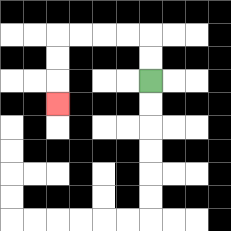{'start': '[6, 3]', 'end': '[2, 4]', 'path_directions': 'U,U,L,L,L,L,D,D,D', 'path_coordinates': '[[6, 3], [6, 2], [6, 1], [5, 1], [4, 1], [3, 1], [2, 1], [2, 2], [2, 3], [2, 4]]'}